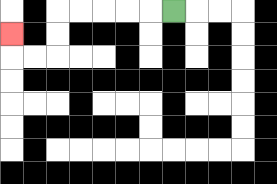{'start': '[7, 0]', 'end': '[0, 1]', 'path_directions': 'L,L,L,L,L,D,D,L,L,U', 'path_coordinates': '[[7, 0], [6, 0], [5, 0], [4, 0], [3, 0], [2, 0], [2, 1], [2, 2], [1, 2], [0, 2], [0, 1]]'}